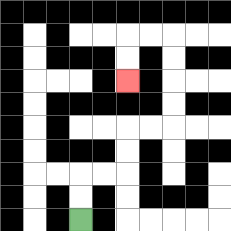{'start': '[3, 9]', 'end': '[5, 3]', 'path_directions': 'U,U,R,R,U,U,R,R,U,U,U,U,L,L,D,D', 'path_coordinates': '[[3, 9], [3, 8], [3, 7], [4, 7], [5, 7], [5, 6], [5, 5], [6, 5], [7, 5], [7, 4], [7, 3], [7, 2], [7, 1], [6, 1], [5, 1], [5, 2], [5, 3]]'}